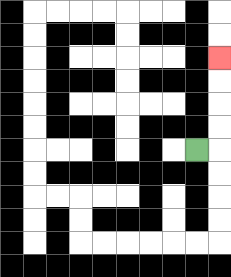{'start': '[8, 6]', 'end': '[9, 2]', 'path_directions': 'R,U,U,U,U', 'path_coordinates': '[[8, 6], [9, 6], [9, 5], [9, 4], [9, 3], [9, 2]]'}